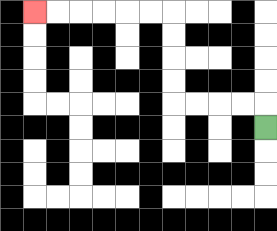{'start': '[11, 5]', 'end': '[1, 0]', 'path_directions': 'U,L,L,L,L,U,U,U,U,L,L,L,L,L,L', 'path_coordinates': '[[11, 5], [11, 4], [10, 4], [9, 4], [8, 4], [7, 4], [7, 3], [7, 2], [7, 1], [7, 0], [6, 0], [5, 0], [4, 0], [3, 0], [2, 0], [1, 0]]'}